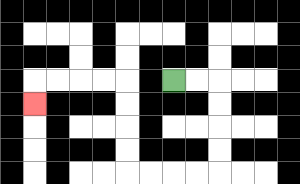{'start': '[7, 3]', 'end': '[1, 4]', 'path_directions': 'R,R,D,D,D,D,L,L,L,L,U,U,U,U,L,L,L,L,D', 'path_coordinates': '[[7, 3], [8, 3], [9, 3], [9, 4], [9, 5], [9, 6], [9, 7], [8, 7], [7, 7], [6, 7], [5, 7], [5, 6], [5, 5], [5, 4], [5, 3], [4, 3], [3, 3], [2, 3], [1, 3], [1, 4]]'}